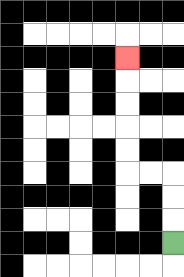{'start': '[7, 10]', 'end': '[5, 2]', 'path_directions': 'U,U,U,L,L,U,U,U,U,U', 'path_coordinates': '[[7, 10], [7, 9], [7, 8], [7, 7], [6, 7], [5, 7], [5, 6], [5, 5], [5, 4], [5, 3], [5, 2]]'}